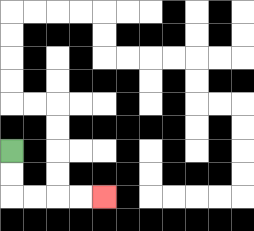{'start': '[0, 6]', 'end': '[4, 8]', 'path_directions': 'D,D,R,R,R,R', 'path_coordinates': '[[0, 6], [0, 7], [0, 8], [1, 8], [2, 8], [3, 8], [4, 8]]'}